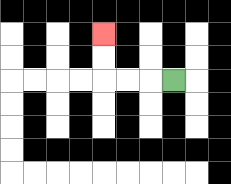{'start': '[7, 3]', 'end': '[4, 1]', 'path_directions': 'L,L,L,U,U', 'path_coordinates': '[[7, 3], [6, 3], [5, 3], [4, 3], [4, 2], [4, 1]]'}